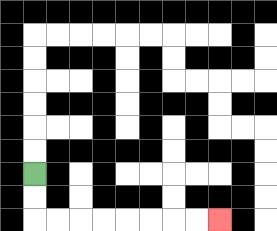{'start': '[1, 7]', 'end': '[9, 9]', 'path_directions': 'D,D,R,R,R,R,R,R,R,R', 'path_coordinates': '[[1, 7], [1, 8], [1, 9], [2, 9], [3, 9], [4, 9], [5, 9], [6, 9], [7, 9], [8, 9], [9, 9]]'}